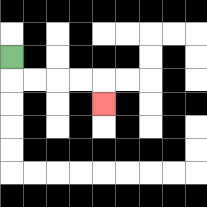{'start': '[0, 2]', 'end': '[4, 4]', 'path_directions': 'D,R,R,R,R,D', 'path_coordinates': '[[0, 2], [0, 3], [1, 3], [2, 3], [3, 3], [4, 3], [4, 4]]'}